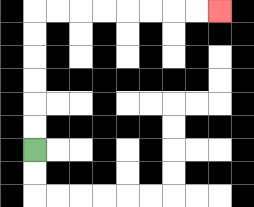{'start': '[1, 6]', 'end': '[9, 0]', 'path_directions': 'U,U,U,U,U,U,R,R,R,R,R,R,R,R', 'path_coordinates': '[[1, 6], [1, 5], [1, 4], [1, 3], [1, 2], [1, 1], [1, 0], [2, 0], [3, 0], [4, 0], [5, 0], [6, 0], [7, 0], [8, 0], [9, 0]]'}